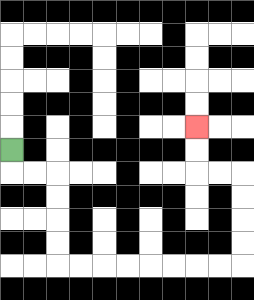{'start': '[0, 6]', 'end': '[8, 5]', 'path_directions': 'D,R,R,D,D,D,D,R,R,R,R,R,R,R,R,U,U,U,U,L,L,U,U', 'path_coordinates': '[[0, 6], [0, 7], [1, 7], [2, 7], [2, 8], [2, 9], [2, 10], [2, 11], [3, 11], [4, 11], [5, 11], [6, 11], [7, 11], [8, 11], [9, 11], [10, 11], [10, 10], [10, 9], [10, 8], [10, 7], [9, 7], [8, 7], [8, 6], [8, 5]]'}